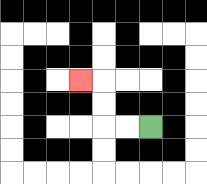{'start': '[6, 5]', 'end': '[3, 3]', 'path_directions': 'L,L,U,U,L', 'path_coordinates': '[[6, 5], [5, 5], [4, 5], [4, 4], [4, 3], [3, 3]]'}